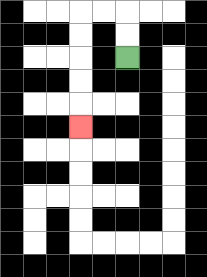{'start': '[5, 2]', 'end': '[3, 5]', 'path_directions': 'U,U,L,L,D,D,D,D,D', 'path_coordinates': '[[5, 2], [5, 1], [5, 0], [4, 0], [3, 0], [3, 1], [3, 2], [3, 3], [3, 4], [3, 5]]'}